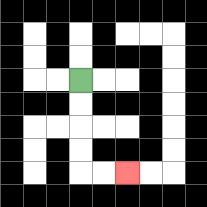{'start': '[3, 3]', 'end': '[5, 7]', 'path_directions': 'D,D,D,D,R,R', 'path_coordinates': '[[3, 3], [3, 4], [3, 5], [3, 6], [3, 7], [4, 7], [5, 7]]'}